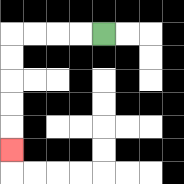{'start': '[4, 1]', 'end': '[0, 6]', 'path_directions': 'L,L,L,L,D,D,D,D,D', 'path_coordinates': '[[4, 1], [3, 1], [2, 1], [1, 1], [0, 1], [0, 2], [0, 3], [0, 4], [0, 5], [0, 6]]'}